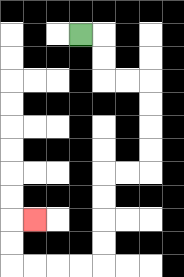{'start': '[3, 1]', 'end': '[1, 9]', 'path_directions': 'R,D,D,R,R,D,D,D,D,L,L,D,D,D,D,L,L,L,L,U,U,R', 'path_coordinates': '[[3, 1], [4, 1], [4, 2], [4, 3], [5, 3], [6, 3], [6, 4], [6, 5], [6, 6], [6, 7], [5, 7], [4, 7], [4, 8], [4, 9], [4, 10], [4, 11], [3, 11], [2, 11], [1, 11], [0, 11], [0, 10], [0, 9], [1, 9]]'}